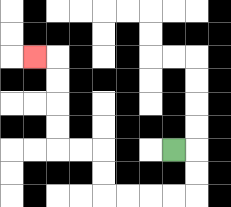{'start': '[7, 6]', 'end': '[1, 2]', 'path_directions': 'R,D,D,L,L,L,L,U,U,L,L,U,U,U,U,L', 'path_coordinates': '[[7, 6], [8, 6], [8, 7], [8, 8], [7, 8], [6, 8], [5, 8], [4, 8], [4, 7], [4, 6], [3, 6], [2, 6], [2, 5], [2, 4], [2, 3], [2, 2], [1, 2]]'}